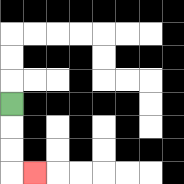{'start': '[0, 4]', 'end': '[1, 7]', 'path_directions': 'D,D,D,R', 'path_coordinates': '[[0, 4], [0, 5], [0, 6], [0, 7], [1, 7]]'}